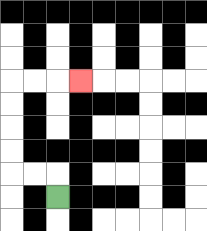{'start': '[2, 8]', 'end': '[3, 3]', 'path_directions': 'U,L,L,U,U,U,U,R,R,R', 'path_coordinates': '[[2, 8], [2, 7], [1, 7], [0, 7], [0, 6], [0, 5], [0, 4], [0, 3], [1, 3], [2, 3], [3, 3]]'}